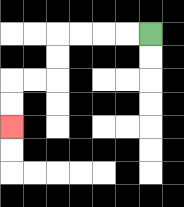{'start': '[6, 1]', 'end': '[0, 5]', 'path_directions': 'L,L,L,L,D,D,L,L,D,D', 'path_coordinates': '[[6, 1], [5, 1], [4, 1], [3, 1], [2, 1], [2, 2], [2, 3], [1, 3], [0, 3], [0, 4], [0, 5]]'}